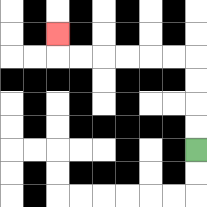{'start': '[8, 6]', 'end': '[2, 1]', 'path_directions': 'U,U,U,U,L,L,L,L,L,L,U', 'path_coordinates': '[[8, 6], [8, 5], [8, 4], [8, 3], [8, 2], [7, 2], [6, 2], [5, 2], [4, 2], [3, 2], [2, 2], [2, 1]]'}